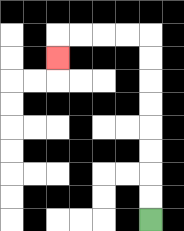{'start': '[6, 9]', 'end': '[2, 2]', 'path_directions': 'U,U,U,U,U,U,U,U,L,L,L,L,D', 'path_coordinates': '[[6, 9], [6, 8], [6, 7], [6, 6], [6, 5], [6, 4], [6, 3], [6, 2], [6, 1], [5, 1], [4, 1], [3, 1], [2, 1], [2, 2]]'}